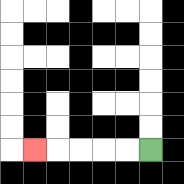{'start': '[6, 6]', 'end': '[1, 6]', 'path_directions': 'L,L,L,L,L', 'path_coordinates': '[[6, 6], [5, 6], [4, 6], [3, 6], [2, 6], [1, 6]]'}